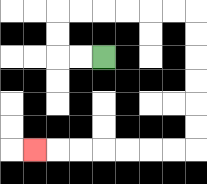{'start': '[4, 2]', 'end': '[1, 6]', 'path_directions': 'L,L,U,U,R,R,R,R,R,R,D,D,D,D,D,D,L,L,L,L,L,L,L', 'path_coordinates': '[[4, 2], [3, 2], [2, 2], [2, 1], [2, 0], [3, 0], [4, 0], [5, 0], [6, 0], [7, 0], [8, 0], [8, 1], [8, 2], [8, 3], [8, 4], [8, 5], [8, 6], [7, 6], [6, 6], [5, 6], [4, 6], [3, 6], [2, 6], [1, 6]]'}